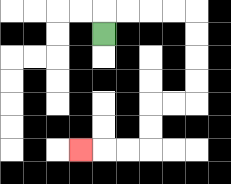{'start': '[4, 1]', 'end': '[3, 6]', 'path_directions': 'U,R,R,R,R,D,D,D,D,L,L,D,D,L,L,L', 'path_coordinates': '[[4, 1], [4, 0], [5, 0], [6, 0], [7, 0], [8, 0], [8, 1], [8, 2], [8, 3], [8, 4], [7, 4], [6, 4], [6, 5], [6, 6], [5, 6], [4, 6], [3, 6]]'}